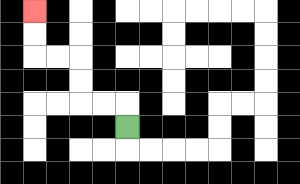{'start': '[5, 5]', 'end': '[1, 0]', 'path_directions': 'U,L,L,U,U,L,L,U,U', 'path_coordinates': '[[5, 5], [5, 4], [4, 4], [3, 4], [3, 3], [3, 2], [2, 2], [1, 2], [1, 1], [1, 0]]'}